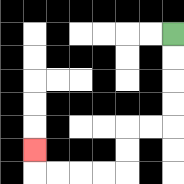{'start': '[7, 1]', 'end': '[1, 6]', 'path_directions': 'D,D,D,D,L,L,D,D,L,L,L,L,U', 'path_coordinates': '[[7, 1], [7, 2], [7, 3], [7, 4], [7, 5], [6, 5], [5, 5], [5, 6], [5, 7], [4, 7], [3, 7], [2, 7], [1, 7], [1, 6]]'}